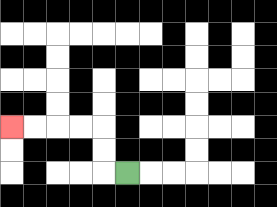{'start': '[5, 7]', 'end': '[0, 5]', 'path_directions': 'L,U,U,L,L,L,L', 'path_coordinates': '[[5, 7], [4, 7], [4, 6], [4, 5], [3, 5], [2, 5], [1, 5], [0, 5]]'}